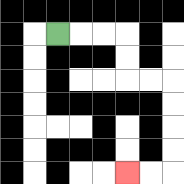{'start': '[2, 1]', 'end': '[5, 7]', 'path_directions': 'R,R,R,D,D,R,R,D,D,D,D,L,L', 'path_coordinates': '[[2, 1], [3, 1], [4, 1], [5, 1], [5, 2], [5, 3], [6, 3], [7, 3], [7, 4], [7, 5], [7, 6], [7, 7], [6, 7], [5, 7]]'}